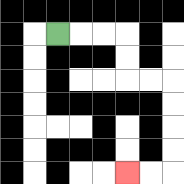{'start': '[2, 1]', 'end': '[5, 7]', 'path_directions': 'R,R,R,D,D,R,R,D,D,D,D,L,L', 'path_coordinates': '[[2, 1], [3, 1], [4, 1], [5, 1], [5, 2], [5, 3], [6, 3], [7, 3], [7, 4], [7, 5], [7, 6], [7, 7], [6, 7], [5, 7]]'}